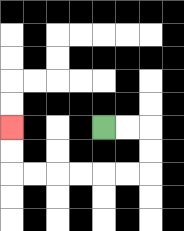{'start': '[4, 5]', 'end': '[0, 5]', 'path_directions': 'R,R,D,D,L,L,L,L,L,L,U,U', 'path_coordinates': '[[4, 5], [5, 5], [6, 5], [6, 6], [6, 7], [5, 7], [4, 7], [3, 7], [2, 7], [1, 7], [0, 7], [0, 6], [0, 5]]'}